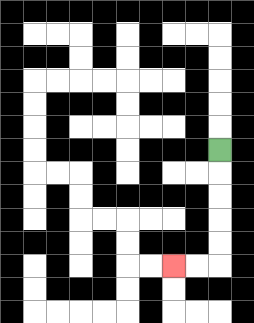{'start': '[9, 6]', 'end': '[7, 11]', 'path_directions': 'D,D,D,D,D,L,L', 'path_coordinates': '[[9, 6], [9, 7], [9, 8], [9, 9], [9, 10], [9, 11], [8, 11], [7, 11]]'}